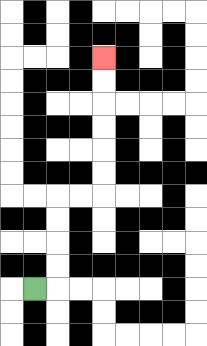{'start': '[1, 12]', 'end': '[4, 2]', 'path_directions': 'R,U,U,U,U,R,R,U,U,U,U,U,U', 'path_coordinates': '[[1, 12], [2, 12], [2, 11], [2, 10], [2, 9], [2, 8], [3, 8], [4, 8], [4, 7], [4, 6], [4, 5], [4, 4], [4, 3], [4, 2]]'}